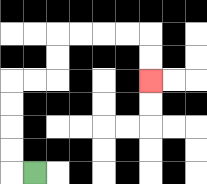{'start': '[1, 7]', 'end': '[6, 3]', 'path_directions': 'L,U,U,U,U,R,R,U,U,R,R,R,R,D,D', 'path_coordinates': '[[1, 7], [0, 7], [0, 6], [0, 5], [0, 4], [0, 3], [1, 3], [2, 3], [2, 2], [2, 1], [3, 1], [4, 1], [5, 1], [6, 1], [6, 2], [6, 3]]'}